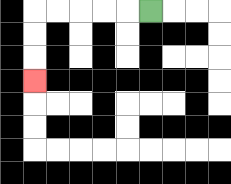{'start': '[6, 0]', 'end': '[1, 3]', 'path_directions': 'L,L,L,L,L,D,D,D', 'path_coordinates': '[[6, 0], [5, 0], [4, 0], [3, 0], [2, 0], [1, 0], [1, 1], [1, 2], [1, 3]]'}